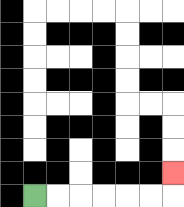{'start': '[1, 8]', 'end': '[7, 7]', 'path_directions': 'R,R,R,R,R,R,U', 'path_coordinates': '[[1, 8], [2, 8], [3, 8], [4, 8], [5, 8], [6, 8], [7, 8], [7, 7]]'}